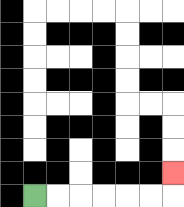{'start': '[1, 8]', 'end': '[7, 7]', 'path_directions': 'R,R,R,R,R,R,U', 'path_coordinates': '[[1, 8], [2, 8], [3, 8], [4, 8], [5, 8], [6, 8], [7, 8], [7, 7]]'}